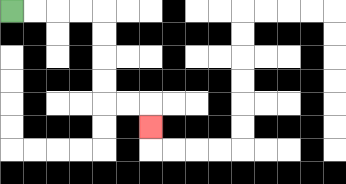{'start': '[0, 0]', 'end': '[6, 5]', 'path_directions': 'R,R,R,R,D,D,D,D,R,R,D', 'path_coordinates': '[[0, 0], [1, 0], [2, 0], [3, 0], [4, 0], [4, 1], [4, 2], [4, 3], [4, 4], [5, 4], [6, 4], [6, 5]]'}